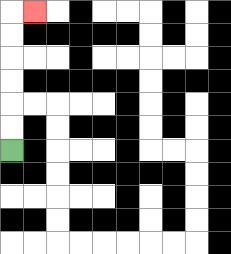{'start': '[0, 6]', 'end': '[1, 0]', 'path_directions': 'U,U,U,U,U,U,R', 'path_coordinates': '[[0, 6], [0, 5], [0, 4], [0, 3], [0, 2], [0, 1], [0, 0], [1, 0]]'}